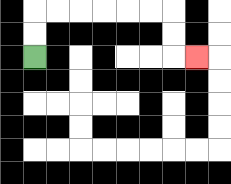{'start': '[1, 2]', 'end': '[8, 2]', 'path_directions': 'U,U,R,R,R,R,R,R,D,D,R', 'path_coordinates': '[[1, 2], [1, 1], [1, 0], [2, 0], [3, 0], [4, 0], [5, 0], [6, 0], [7, 0], [7, 1], [7, 2], [8, 2]]'}